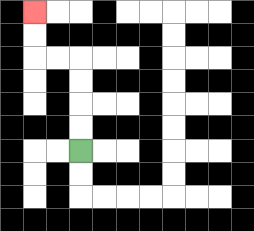{'start': '[3, 6]', 'end': '[1, 0]', 'path_directions': 'U,U,U,U,L,L,U,U', 'path_coordinates': '[[3, 6], [3, 5], [3, 4], [3, 3], [3, 2], [2, 2], [1, 2], [1, 1], [1, 0]]'}